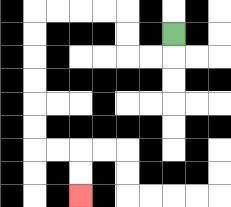{'start': '[7, 1]', 'end': '[3, 8]', 'path_directions': 'D,L,L,U,U,L,L,L,L,D,D,D,D,D,D,R,R,D,D', 'path_coordinates': '[[7, 1], [7, 2], [6, 2], [5, 2], [5, 1], [5, 0], [4, 0], [3, 0], [2, 0], [1, 0], [1, 1], [1, 2], [1, 3], [1, 4], [1, 5], [1, 6], [2, 6], [3, 6], [3, 7], [3, 8]]'}